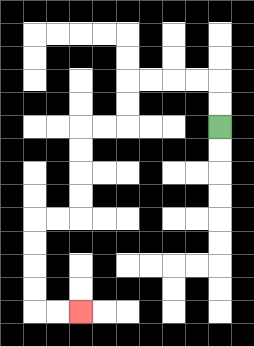{'start': '[9, 5]', 'end': '[3, 13]', 'path_directions': 'U,U,L,L,L,L,D,D,L,L,D,D,D,D,L,L,D,D,D,D,R,R', 'path_coordinates': '[[9, 5], [9, 4], [9, 3], [8, 3], [7, 3], [6, 3], [5, 3], [5, 4], [5, 5], [4, 5], [3, 5], [3, 6], [3, 7], [3, 8], [3, 9], [2, 9], [1, 9], [1, 10], [1, 11], [1, 12], [1, 13], [2, 13], [3, 13]]'}